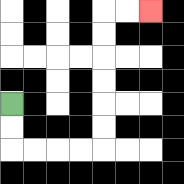{'start': '[0, 4]', 'end': '[6, 0]', 'path_directions': 'D,D,R,R,R,R,U,U,U,U,U,U,R,R', 'path_coordinates': '[[0, 4], [0, 5], [0, 6], [1, 6], [2, 6], [3, 6], [4, 6], [4, 5], [4, 4], [4, 3], [4, 2], [4, 1], [4, 0], [5, 0], [6, 0]]'}